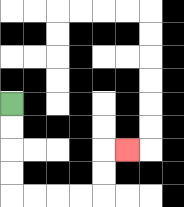{'start': '[0, 4]', 'end': '[5, 6]', 'path_directions': 'D,D,D,D,R,R,R,R,U,U,R', 'path_coordinates': '[[0, 4], [0, 5], [0, 6], [0, 7], [0, 8], [1, 8], [2, 8], [3, 8], [4, 8], [4, 7], [4, 6], [5, 6]]'}